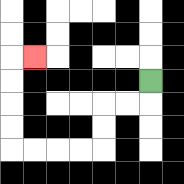{'start': '[6, 3]', 'end': '[1, 2]', 'path_directions': 'D,L,L,D,D,L,L,L,L,U,U,U,U,R', 'path_coordinates': '[[6, 3], [6, 4], [5, 4], [4, 4], [4, 5], [4, 6], [3, 6], [2, 6], [1, 6], [0, 6], [0, 5], [0, 4], [0, 3], [0, 2], [1, 2]]'}